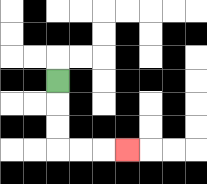{'start': '[2, 3]', 'end': '[5, 6]', 'path_directions': 'D,D,D,R,R,R', 'path_coordinates': '[[2, 3], [2, 4], [2, 5], [2, 6], [3, 6], [4, 6], [5, 6]]'}